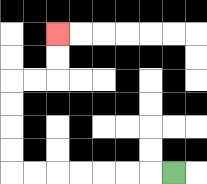{'start': '[7, 7]', 'end': '[2, 1]', 'path_directions': 'L,L,L,L,L,L,L,U,U,U,U,R,R,U,U', 'path_coordinates': '[[7, 7], [6, 7], [5, 7], [4, 7], [3, 7], [2, 7], [1, 7], [0, 7], [0, 6], [0, 5], [0, 4], [0, 3], [1, 3], [2, 3], [2, 2], [2, 1]]'}